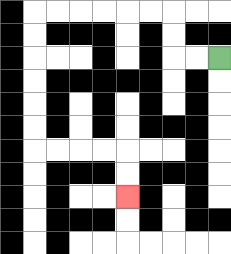{'start': '[9, 2]', 'end': '[5, 8]', 'path_directions': 'L,L,U,U,L,L,L,L,L,L,D,D,D,D,D,D,R,R,R,R,D,D', 'path_coordinates': '[[9, 2], [8, 2], [7, 2], [7, 1], [7, 0], [6, 0], [5, 0], [4, 0], [3, 0], [2, 0], [1, 0], [1, 1], [1, 2], [1, 3], [1, 4], [1, 5], [1, 6], [2, 6], [3, 6], [4, 6], [5, 6], [5, 7], [5, 8]]'}